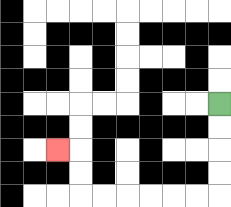{'start': '[9, 4]', 'end': '[2, 6]', 'path_directions': 'D,D,D,D,L,L,L,L,L,L,U,U,L', 'path_coordinates': '[[9, 4], [9, 5], [9, 6], [9, 7], [9, 8], [8, 8], [7, 8], [6, 8], [5, 8], [4, 8], [3, 8], [3, 7], [3, 6], [2, 6]]'}